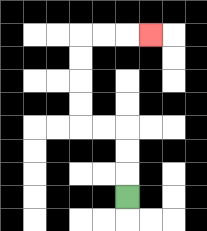{'start': '[5, 8]', 'end': '[6, 1]', 'path_directions': 'U,U,U,L,L,U,U,U,U,R,R,R', 'path_coordinates': '[[5, 8], [5, 7], [5, 6], [5, 5], [4, 5], [3, 5], [3, 4], [3, 3], [3, 2], [3, 1], [4, 1], [5, 1], [6, 1]]'}